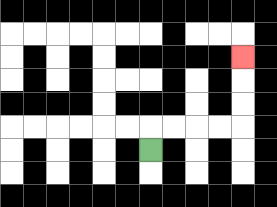{'start': '[6, 6]', 'end': '[10, 2]', 'path_directions': 'U,R,R,R,R,U,U,U', 'path_coordinates': '[[6, 6], [6, 5], [7, 5], [8, 5], [9, 5], [10, 5], [10, 4], [10, 3], [10, 2]]'}